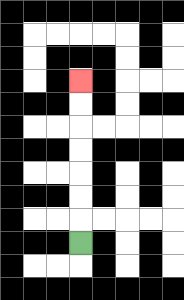{'start': '[3, 10]', 'end': '[3, 3]', 'path_directions': 'U,U,U,U,U,U,U', 'path_coordinates': '[[3, 10], [3, 9], [3, 8], [3, 7], [3, 6], [3, 5], [3, 4], [3, 3]]'}